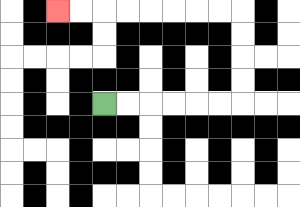{'start': '[4, 4]', 'end': '[2, 0]', 'path_directions': 'R,R,R,R,R,R,U,U,U,U,L,L,L,L,L,L,L,L', 'path_coordinates': '[[4, 4], [5, 4], [6, 4], [7, 4], [8, 4], [9, 4], [10, 4], [10, 3], [10, 2], [10, 1], [10, 0], [9, 0], [8, 0], [7, 0], [6, 0], [5, 0], [4, 0], [3, 0], [2, 0]]'}